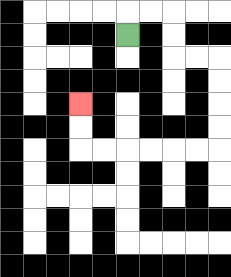{'start': '[5, 1]', 'end': '[3, 4]', 'path_directions': 'U,R,R,D,D,R,R,D,D,D,D,L,L,L,L,L,L,U,U', 'path_coordinates': '[[5, 1], [5, 0], [6, 0], [7, 0], [7, 1], [7, 2], [8, 2], [9, 2], [9, 3], [9, 4], [9, 5], [9, 6], [8, 6], [7, 6], [6, 6], [5, 6], [4, 6], [3, 6], [3, 5], [3, 4]]'}